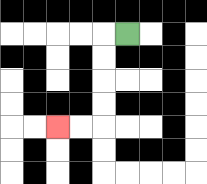{'start': '[5, 1]', 'end': '[2, 5]', 'path_directions': 'L,D,D,D,D,L,L', 'path_coordinates': '[[5, 1], [4, 1], [4, 2], [4, 3], [4, 4], [4, 5], [3, 5], [2, 5]]'}